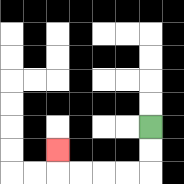{'start': '[6, 5]', 'end': '[2, 6]', 'path_directions': 'D,D,L,L,L,L,U', 'path_coordinates': '[[6, 5], [6, 6], [6, 7], [5, 7], [4, 7], [3, 7], [2, 7], [2, 6]]'}